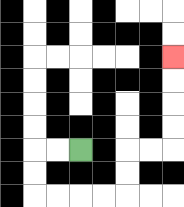{'start': '[3, 6]', 'end': '[7, 2]', 'path_directions': 'L,L,D,D,R,R,R,R,U,U,R,R,U,U,U,U', 'path_coordinates': '[[3, 6], [2, 6], [1, 6], [1, 7], [1, 8], [2, 8], [3, 8], [4, 8], [5, 8], [5, 7], [5, 6], [6, 6], [7, 6], [7, 5], [7, 4], [7, 3], [7, 2]]'}